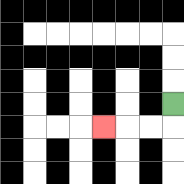{'start': '[7, 4]', 'end': '[4, 5]', 'path_directions': 'D,L,L,L', 'path_coordinates': '[[7, 4], [7, 5], [6, 5], [5, 5], [4, 5]]'}